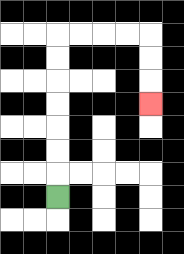{'start': '[2, 8]', 'end': '[6, 4]', 'path_directions': 'U,U,U,U,U,U,U,R,R,R,R,D,D,D', 'path_coordinates': '[[2, 8], [2, 7], [2, 6], [2, 5], [2, 4], [2, 3], [2, 2], [2, 1], [3, 1], [4, 1], [5, 1], [6, 1], [6, 2], [6, 3], [6, 4]]'}